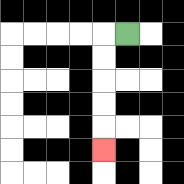{'start': '[5, 1]', 'end': '[4, 6]', 'path_directions': 'L,D,D,D,D,D', 'path_coordinates': '[[5, 1], [4, 1], [4, 2], [4, 3], [4, 4], [4, 5], [4, 6]]'}